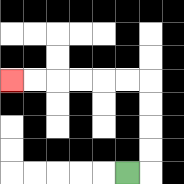{'start': '[5, 7]', 'end': '[0, 3]', 'path_directions': 'R,U,U,U,U,L,L,L,L,L,L', 'path_coordinates': '[[5, 7], [6, 7], [6, 6], [6, 5], [6, 4], [6, 3], [5, 3], [4, 3], [3, 3], [2, 3], [1, 3], [0, 3]]'}